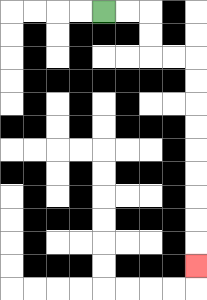{'start': '[4, 0]', 'end': '[8, 11]', 'path_directions': 'R,R,D,D,R,R,D,D,D,D,D,D,D,D,D', 'path_coordinates': '[[4, 0], [5, 0], [6, 0], [6, 1], [6, 2], [7, 2], [8, 2], [8, 3], [8, 4], [8, 5], [8, 6], [8, 7], [8, 8], [8, 9], [8, 10], [8, 11]]'}